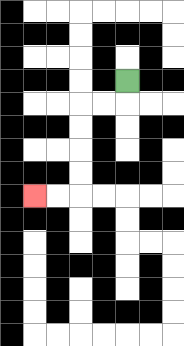{'start': '[5, 3]', 'end': '[1, 8]', 'path_directions': 'D,L,L,D,D,D,D,L,L', 'path_coordinates': '[[5, 3], [5, 4], [4, 4], [3, 4], [3, 5], [3, 6], [3, 7], [3, 8], [2, 8], [1, 8]]'}